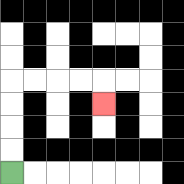{'start': '[0, 7]', 'end': '[4, 4]', 'path_directions': 'U,U,U,U,R,R,R,R,D', 'path_coordinates': '[[0, 7], [0, 6], [0, 5], [0, 4], [0, 3], [1, 3], [2, 3], [3, 3], [4, 3], [4, 4]]'}